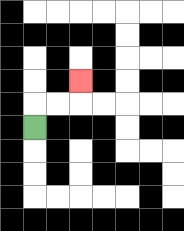{'start': '[1, 5]', 'end': '[3, 3]', 'path_directions': 'U,R,R,U', 'path_coordinates': '[[1, 5], [1, 4], [2, 4], [3, 4], [3, 3]]'}